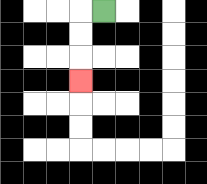{'start': '[4, 0]', 'end': '[3, 3]', 'path_directions': 'L,D,D,D', 'path_coordinates': '[[4, 0], [3, 0], [3, 1], [3, 2], [3, 3]]'}